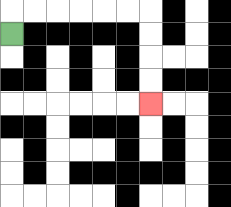{'start': '[0, 1]', 'end': '[6, 4]', 'path_directions': 'U,R,R,R,R,R,R,D,D,D,D', 'path_coordinates': '[[0, 1], [0, 0], [1, 0], [2, 0], [3, 0], [4, 0], [5, 0], [6, 0], [6, 1], [6, 2], [6, 3], [6, 4]]'}